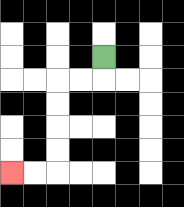{'start': '[4, 2]', 'end': '[0, 7]', 'path_directions': 'D,L,L,D,D,D,D,L,L', 'path_coordinates': '[[4, 2], [4, 3], [3, 3], [2, 3], [2, 4], [2, 5], [2, 6], [2, 7], [1, 7], [0, 7]]'}